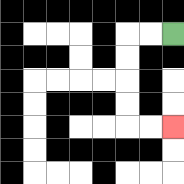{'start': '[7, 1]', 'end': '[7, 5]', 'path_directions': 'L,L,D,D,D,D,R,R', 'path_coordinates': '[[7, 1], [6, 1], [5, 1], [5, 2], [5, 3], [5, 4], [5, 5], [6, 5], [7, 5]]'}